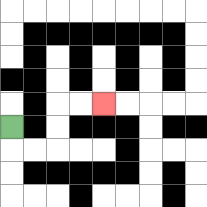{'start': '[0, 5]', 'end': '[4, 4]', 'path_directions': 'D,R,R,U,U,R,R', 'path_coordinates': '[[0, 5], [0, 6], [1, 6], [2, 6], [2, 5], [2, 4], [3, 4], [4, 4]]'}